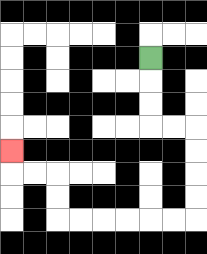{'start': '[6, 2]', 'end': '[0, 6]', 'path_directions': 'D,D,D,R,R,D,D,D,D,L,L,L,L,L,L,U,U,L,L,U', 'path_coordinates': '[[6, 2], [6, 3], [6, 4], [6, 5], [7, 5], [8, 5], [8, 6], [8, 7], [8, 8], [8, 9], [7, 9], [6, 9], [5, 9], [4, 9], [3, 9], [2, 9], [2, 8], [2, 7], [1, 7], [0, 7], [0, 6]]'}